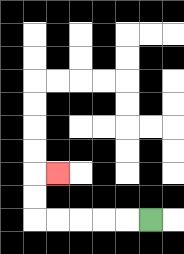{'start': '[6, 9]', 'end': '[2, 7]', 'path_directions': 'L,L,L,L,L,U,U,R', 'path_coordinates': '[[6, 9], [5, 9], [4, 9], [3, 9], [2, 9], [1, 9], [1, 8], [1, 7], [2, 7]]'}